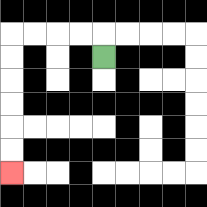{'start': '[4, 2]', 'end': '[0, 7]', 'path_directions': 'U,L,L,L,L,D,D,D,D,D,D', 'path_coordinates': '[[4, 2], [4, 1], [3, 1], [2, 1], [1, 1], [0, 1], [0, 2], [0, 3], [0, 4], [0, 5], [0, 6], [0, 7]]'}